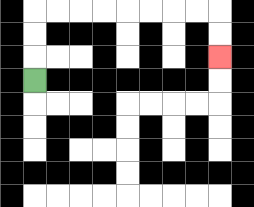{'start': '[1, 3]', 'end': '[9, 2]', 'path_directions': 'U,U,U,R,R,R,R,R,R,R,R,D,D', 'path_coordinates': '[[1, 3], [1, 2], [1, 1], [1, 0], [2, 0], [3, 0], [4, 0], [5, 0], [6, 0], [7, 0], [8, 0], [9, 0], [9, 1], [9, 2]]'}